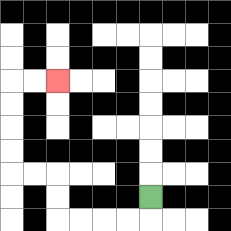{'start': '[6, 8]', 'end': '[2, 3]', 'path_directions': 'D,L,L,L,L,U,U,L,L,U,U,U,U,R,R', 'path_coordinates': '[[6, 8], [6, 9], [5, 9], [4, 9], [3, 9], [2, 9], [2, 8], [2, 7], [1, 7], [0, 7], [0, 6], [0, 5], [0, 4], [0, 3], [1, 3], [2, 3]]'}